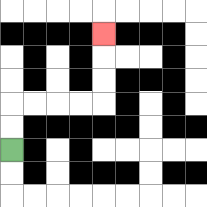{'start': '[0, 6]', 'end': '[4, 1]', 'path_directions': 'U,U,R,R,R,R,U,U,U', 'path_coordinates': '[[0, 6], [0, 5], [0, 4], [1, 4], [2, 4], [3, 4], [4, 4], [4, 3], [4, 2], [4, 1]]'}